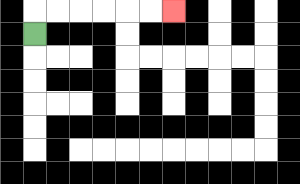{'start': '[1, 1]', 'end': '[7, 0]', 'path_directions': 'U,R,R,R,R,R,R', 'path_coordinates': '[[1, 1], [1, 0], [2, 0], [3, 0], [4, 0], [5, 0], [6, 0], [7, 0]]'}